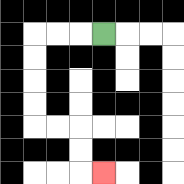{'start': '[4, 1]', 'end': '[4, 7]', 'path_directions': 'L,L,L,D,D,D,D,R,R,D,D,R', 'path_coordinates': '[[4, 1], [3, 1], [2, 1], [1, 1], [1, 2], [1, 3], [1, 4], [1, 5], [2, 5], [3, 5], [3, 6], [3, 7], [4, 7]]'}